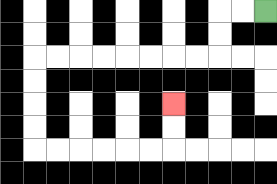{'start': '[11, 0]', 'end': '[7, 4]', 'path_directions': 'L,L,D,D,L,L,L,L,L,L,L,L,D,D,D,D,R,R,R,R,R,R,U,U', 'path_coordinates': '[[11, 0], [10, 0], [9, 0], [9, 1], [9, 2], [8, 2], [7, 2], [6, 2], [5, 2], [4, 2], [3, 2], [2, 2], [1, 2], [1, 3], [1, 4], [1, 5], [1, 6], [2, 6], [3, 6], [4, 6], [5, 6], [6, 6], [7, 6], [7, 5], [7, 4]]'}